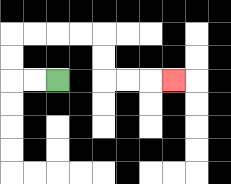{'start': '[2, 3]', 'end': '[7, 3]', 'path_directions': 'L,L,U,U,R,R,R,R,D,D,R,R,R', 'path_coordinates': '[[2, 3], [1, 3], [0, 3], [0, 2], [0, 1], [1, 1], [2, 1], [3, 1], [4, 1], [4, 2], [4, 3], [5, 3], [6, 3], [7, 3]]'}